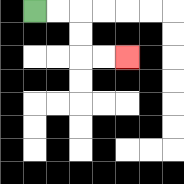{'start': '[1, 0]', 'end': '[5, 2]', 'path_directions': 'R,R,D,D,R,R', 'path_coordinates': '[[1, 0], [2, 0], [3, 0], [3, 1], [3, 2], [4, 2], [5, 2]]'}